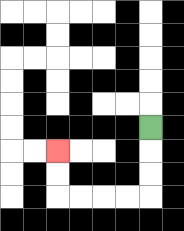{'start': '[6, 5]', 'end': '[2, 6]', 'path_directions': 'D,D,D,L,L,L,L,U,U', 'path_coordinates': '[[6, 5], [6, 6], [6, 7], [6, 8], [5, 8], [4, 8], [3, 8], [2, 8], [2, 7], [2, 6]]'}